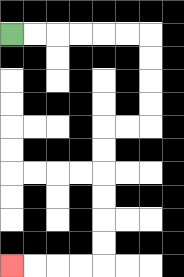{'start': '[0, 1]', 'end': '[0, 11]', 'path_directions': 'R,R,R,R,R,R,D,D,D,D,L,L,D,D,D,D,D,D,L,L,L,L', 'path_coordinates': '[[0, 1], [1, 1], [2, 1], [3, 1], [4, 1], [5, 1], [6, 1], [6, 2], [6, 3], [6, 4], [6, 5], [5, 5], [4, 5], [4, 6], [4, 7], [4, 8], [4, 9], [4, 10], [4, 11], [3, 11], [2, 11], [1, 11], [0, 11]]'}